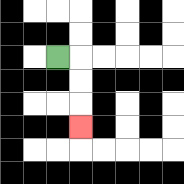{'start': '[2, 2]', 'end': '[3, 5]', 'path_directions': 'R,D,D,D', 'path_coordinates': '[[2, 2], [3, 2], [3, 3], [3, 4], [3, 5]]'}